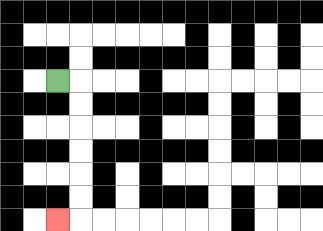{'start': '[2, 3]', 'end': '[2, 9]', 'path_directions': 'R,D,D,D,D,D,D,L', 'path_coordinates': '[[2, 3], [3, 3], [3, 4], [3, 5], [3, 6], [3, 7], [3, 8], [3, 9], [2, 9]]'}